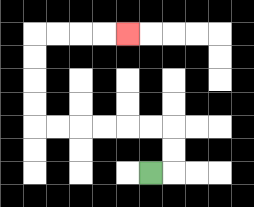{'start': '[6, 7]', 'end': '[5, 1]', 'path_directions': 'R,U,U,L,L,L,L,L,L,U,U,U,U,R,R,R,R', 'path_coordinates': '[[6, 7], [7, 7], [7, 6], [7, 5], [6, 5], [5, 5], [4, 5], [3, 5], [2, 5], [1, 5], [1, 4], [1, 3], [1, 2], [1, 1], [2, 1], [3, 1], [4, 1], [5, 1]]'}